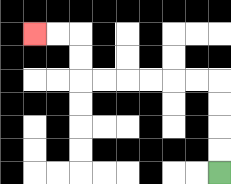{'start': '[9, 7]', 'end': '[1, 1]', 'path_directions': 'U,U,U,U,L,L,L,L,L,L,U,U,L,L', 'path_coordinates': '[[9, 7], [9, 6], [9, 5], [9, 4], [9, 3], [8, 3], [7, 3], [6, 3], [5, 3], [4, 3], [3, 3], [3, 2], [3, 1], [2, 1], [1, 1]]'}